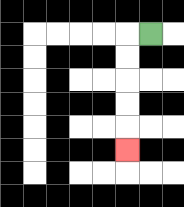{'start': '[6, 1]', 'end': '[5, 6]', 'path_directions': 'L,D,D,D,D,D', 'path_coordinates': '[[6, 1], [5, 1], [5, 2], [5, 3], [5, 4], [5, 5], [5, 6]]'}